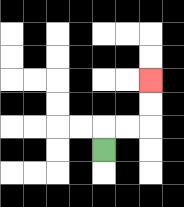{'start': '[4, 6]', 'end': '[6, 3]', 'path_directions': 'U,R,R,U,U', 'path_coordinates': '[[4, 6], [4, 5], [5, 5], [6, 5], [6, 4], [6, 3]]'}